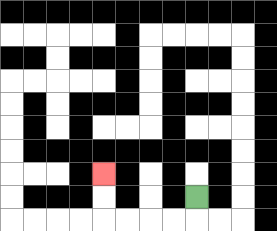{'start': '[8, 8]', 'end': '[4, 7]', 'path_directions': 'D,L,L,L,L,U,U', 'path_coordinates': '[[8, 8], [8, 9], [7, 9], [6, 9], [5, 9], [4, 9], [4, 8], [4, 7]]'}